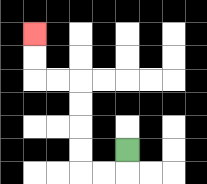{'start': '[5, 6]', 'end': '[1, 1]', 'path_directions': 'D,L,L,U,U,U,U,L,L,U,U', 'path_coordinates': '[[5, 6], [5, 7], [4, 7], [3, 7], [3, 6], [3, 5], [3, 4], [3, 3], [2, 3], [1, 3], [1, 2], [1, 1]]'}